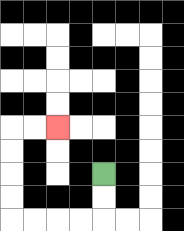{'start': '[4, 7]', 'end': '[2, 5]', 'path_directions': 'D,D,L,L,L,L,U,U,U,U,R,R', 'path_coordinates': '[[4, 7], [4, 8], [4, 9], [3, 9], [2, 9], [1, 9], [0, 9], [0, 8], [0, 7], [0, 6], [0, 5], [1, 5], [2, 5]]'}